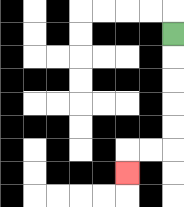{'start': '[7, 1]', 'end': '[5, 7]', 'path_directions': 'D,D,D,D,D,L,L,D', 'path_coordinates': '[[7, 1], [7, 2], [7, 3], [7, 4], [7, 5], [7, 6], [6, 6], [5, 6], [5, 7]]'}